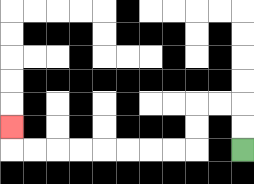{'start': '[10, 6]', 'end': '[0, 5]', 'path_directions': 'U,U,L,L,D,D,L,L,L,L,L,L,L,L,U', 'path_coordinates': '[[10, 6], [10, 5], [10, 4], [9, 4], [8, 4], [8, 5], [8, 6], [7, 6], [6, 6], [5, 6], [4, 6], [3, 6], [2, 6], [1, 6], [0, 6], [0, 5]]'}